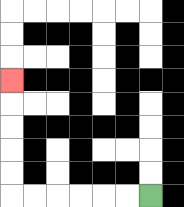{'start': '[6, 8]', 'end': '[0, 3]', 'path_directions': 'L,L,L,L,L,L,U,U,U,U,U', 'path_coordinates': '[[6, 8], [5, 8], [4, 8], [3, 8], [2, 8], [1, 8], [0, 8], [0, 7], [0, 6], [0, 5], [0, 4], [0, 3]]'}